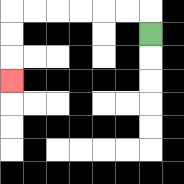{'start': '[6, 1]', 'end': '[0, 3]', 'path_directions': 'U,L,L,L,L,L,L,D,D,D', 'path_coordinates': '[[6, 1], [6, 0], [5, 0], [4, 0], [3, 0], [2, 0], [1, 0], [0, 0], [0, 1], [0, 2], [0, 3]]'}